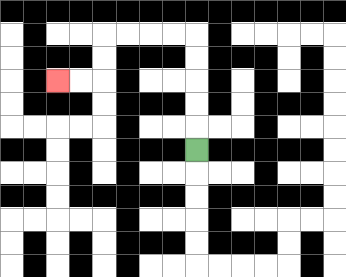{'start': '[8, 6]', 'end': '[2, 3]', 'path_directions': 'U,U,U,U,U,L,L,L,L,D,D,L,L', 'path_coordinates': '[[8, 6], [8, 5], [8, 4], [8, 3], [8, 2], [8, 1], [7, 1], [6, 1], [5, 1], [4, 1], [4, 2], [4, 3], [3, 3], [2, 3]]'}